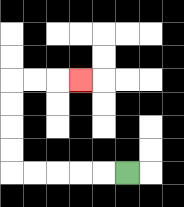{'start': '[5, 7]', 'end': '[3, 3]', 'path_directions': 'L,L,L,L,L,U,U,U,U,R,R,R', 'path_coordinates': '[[5, 7], [4, 7], [3, 7], [2, 7], [1, 7], [0, 7], [0, 6], [0, 5], [0, 4], [0, 3], [1, 3], [2, 3], [3, 3]]'}